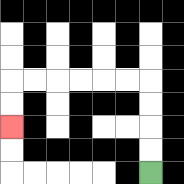{'start': '[6, 7]', 'end': '[0, 5]', 'path_directions': 'U,U,U,U,L,L,L,L,L,L,D,D', 'path_coordinates': '[[6, 7], [6, 6], [6, 5], [6, 4], [6, 3], [5, 3], [4, 3], [3, 3], [2, 3], [1, 3], [0, 3], [0, 4], [0, 5]]'}